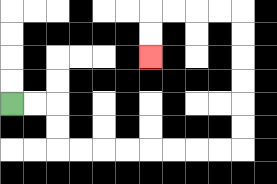{'start': '[0, 4]', 'end': '[6, 2]', 'path_directions': 'R,R,D,D,R,R,R,R,R,R,R,R,U,U,U,U,U,U,L,L,L,L,D,D', 'path_coordinates': '[[0, 4], [1, 4], [2, 4], [2, 5], [2, 6], [3, 6], [4, 6], [5, 6], [6, 6], [7, 6], [8, 6], [9, 6], [10, 6], [10, 5], [10, 4], [10, 3], [10, 2], [10, 1], [10, 0], [9, 0], [8, 0], [7, 0], [6, 0], [6, 1], [6, 2]]'}